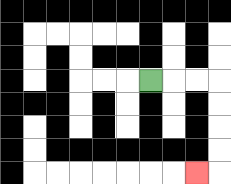{'start': '[6, 3]', 'end': '[8, 7]', 'path_directions': 'R,R,R,D,D,D,D,L', 'path_coordinates': '[[6, 3], [7, 3], [8, 3], [9, 3], [9, 4], [9, 5], [9, 6], [9, 7], [8, 7]]'}